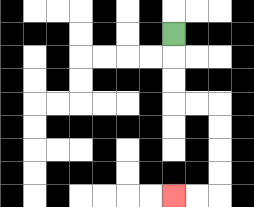{'start': '[7, 1]', 'end': '[7, 8]', 'path_directions': 'D,D,D,R,R,D,D,D,D,L,L', 'path_coordinates': '[[7, 1], [7, 2], [7, 3], [7, 4], [8, 4], [9, 4], [9, 5], [9, 6], [9, 7], [9, 8], [8, 8], [7, 8]]'}